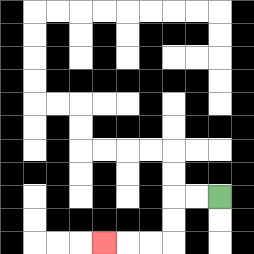{'start': '[9, 8]', 'end': '[4, 10]', 'path_directions': 'L,L,D,D,L,L,L', 'path_coordinates': '[[9, 8], [8, 8], [7, 8], [7, 9], [7, 10], [6, 10], [5, 10], [4, 10]]'}